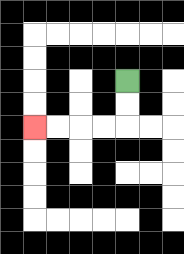{'start': '[5, 3]', 'end': '[1, 5]', 'path_directions': 'D,D,L,L,L,L', 'path_coordinates': '[[5, 3], [5, 4], [5, 5], [4, 5], [3, 5], [2, 5], [1, 5]]'}